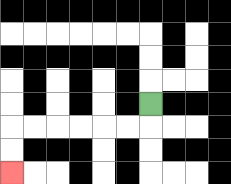{'start': '[6, 4]', 'end': '[0, 7]', 'path_directions': 'D,L,L,L,L,L,L,D,D', 'path_coordinates': '[[6, 4], [6, 5], [5, 5], [4, 5], [3, 5], [2, 5], [1, 5], [0, 5], [0, 6], [0, 7]]'}